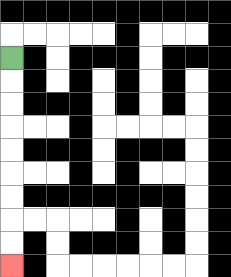{'start': '[0, 2]', 'end': '[0, 11]', 'path_directions': 'D,D,D,D,D,D,D,D,D', 'path_coordinates': '[[0, 2], [0, 3], [0, 4], [0, 5], [0, 6], [0, 7], [0, 8], [0, 9], [0, 10], [0, 11]]'}